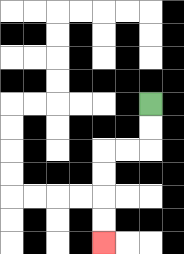{'start': '[6, 4]', 'end': '[4, 10]', 'path_directions': 'D,D,L,L,D,D,D,D', 'path_coordinates': '[[6, 4], [6, 5], [6, 6], [5, 6], [4, 6], [4, 7], [4, 8], [4, 9], [4, 10]]'}